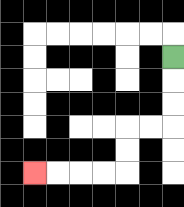{'start': '[7, 2]', 'end': '[1, 7]', 'path_directions': 'D,D,D,L,L,D,D,L,L,L,L', 'path_coordinates': '[[7, 2], [7, 3], [7, 4], [7, 5], [6, 5], [5, 5], [5, 6], [5, 7], [4, 7], [3, 7], [2, 7], [1, 7]]'}